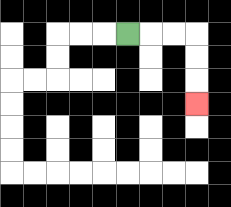{'start': '[5, 1]', 'end': '[8, 4]', 'path_directions': 'R,R,R,D,D,D', 'path_coordinates': '[[5, 1], [6, 1], [7, 1], [8, 1], [8, 2], [8, 3], [8, 4]]'}